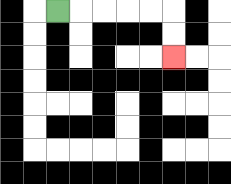{'start': '[2, 0]', 'end': '[7, 2]', 'path_directions': 'R,R,R,R,R,D,D', 'path_coordinates': '[[2, 0], [3, 0], [4, 0], [5, 0], [6, 0], [7, 0], [7, 1], [7, 2]]'}